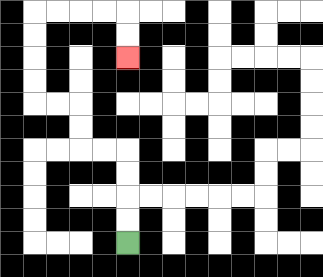{'start': '[5, 10]', 'end': '[5, 2]', 'path_directions': 'U,U,U,U,L,L,U,U,L,L,U,U,U,U,R,R,R,R,D,D', 'path_coordinates': '[[5, 10], [5, 9], [5, 8], [5, 7], [5, 6], [4, 6], [3, 6], [3, 5], [3, 4], [2, 4], [1, 4], [1, 3], [1, 2], [1, 1], [1, 0], [2, 0], [3, 0], [4, 0], [5, 0], [5, 1], [5, 2]]'}